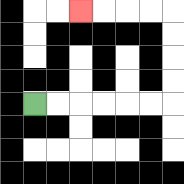{'start': '[1, 4]', 'end': '[3, 0]', 'path_directions': 'R,R,R,R,R,R,U,U,U,U,L,L,L,L', 'path_coordinates': '[[1, 4], [2, 4], [3, 4], [4, 4], [5, 4], [6, 4], [7, 4], [7, 3], [7, 2], [7, 1], [7, 0], [6, 0], [5, 0], [4, 0], [3, 0]]'}